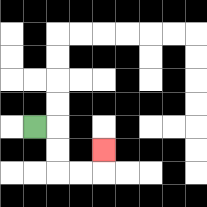{'start': '[1, 5]', 'end': '[4, 6]', 'path_directions': 'R,D,D,R,R,U', 'path_coordinates': '[[1, 5], [2, 5], [2, 6], [2, 7], [3, 7], [4, 7], [4, 6]]'}